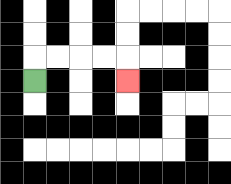{'start': '[1, 3]', 'end': '[5, 3]', 'path_directions': 'U,R,R,R,R,D', 'path_coordinates': '[[1, 3], [1, 2], [2, 2], [3, 2], [4, 2], [5, 2], [5, 3]]'}